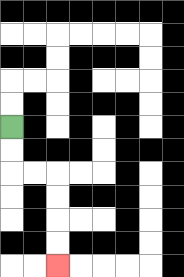{'start': '[0, 5]', 'end': '[2, 11]', 'path_directions': 'D,D,R,R,D,D,D,D', 'path_coordinates': '[[0, 5], [0, 6], [0, 7], [1, 7], [2, 7], [2, 8], [2, 9], [2, 10], [2, 11]]'}